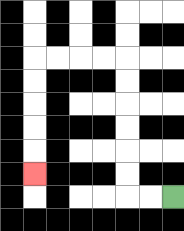{'start': '[7, 8]', 'end': '[1, 7]', 'path_directions': 'L,L,U,U,U,U,U,U,L,L,L,L,D,D,D,D,D', 'path_coordinates': '[[7, 8], [6, 8], [5, 8], [5, 7], [5, 6], [5, 5], [5, 4], [5, 3], [5, 2], [4, 2], [3, 2], [2, 2], [1, 2], [1, 3], [1, 4], [1, 5], [1, 6], [1, 7]]'}